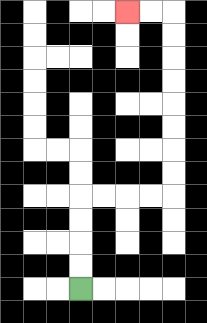{'start': '[3, 12]', 'end': '[5, 0]', 'path_directions': 'U,U,U,U,R,R,R,R,U,U,U,U,U,U,U,U,L,L', 'path_coordinates': '[[3, 12], [3, 11], [3, 10], [3, 9], [3, 8], [4, 8], [5, 8], [6, 8], [7, 8], [7, 7], [7, 6], [7, 5], [7, 4], [7, 3], [7, 2], [7, 1], [7, 0], [6, 0], [5, 0]]'}